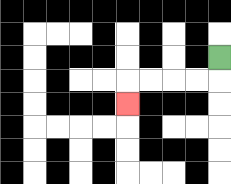{'start': '[9, 2]', 'end': '[5, 4]', 'path_directions': 'D,L,L,L,L,D', 'path_coordinates': '[[9, 2], [9, 3], [8, 3], [7, 3], [6, 3], [5, 3], [5, 4]]'}